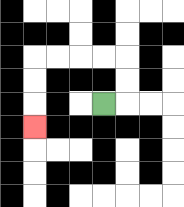{'start': '[4, 4]', 'end': '[1, 5]', 'path_directions': 'R,U,U,L,L,L,L,D,D,D', 'path_coordinates': '[[4, 4], [5, 4], [5, 3], [5, 2], [4, 2], [3, 2], [2, 2], [1, 2], [1, 3], [1, 4], [1, 5]]'}